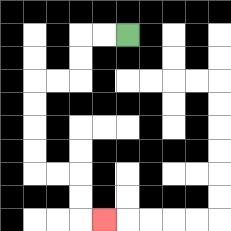{'start': '[5, 1]', 'end': '[4, 9]', 'path_directions': 'L,L,D,D,L,L,D,D,D,D,R,R,D,D,R', 'path_coordinates': '[[5, 1], [4, 1], [3, 1], [3, 2], [3, 3], [2, 3], [1, 3], [1, 4], [1, 5], [1, 6], [1, 7], [2, 7], [3, 7], [3, 8], [3, 9], [4, 9]]'}